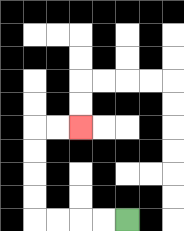{'start': '[5, 9]', 'end': '[3, 5]', 'path_directions': 'L,L,L,L,U,U,U,U,R,R', 'path_coordinates': '[[5, 9], [4, 9], [3, 9], [2, 9], [1, 9], [1, 8], [1, 7], [1, 6], [1, 5], [2, 5], [3, 5]]'}